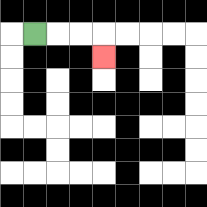{'start': '[1, 1]', 'end': '[4, 2]', 'path_directions': 'R,R,R,D', 'path_coordinates': '[[1, 1], [2, 1], [3, 1], [4, 1], [4, 2]]'}